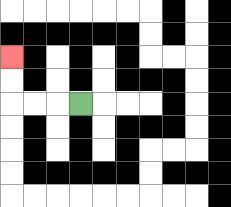{'start': '[3, 4]', 'end': '[0, 2]', 'path_directions': 'L,L,L,U,U', 'path_coordinates': '[[3, 4], [2, 4], [1, 4], [0, 4], [0, 3], [0, 2]]'}